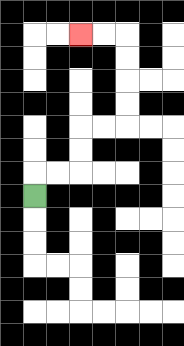{'start': '[1, 8]', 'end': '[3, 1]', 'path_directions': 'U,R,R,U,U,R,R,U,U,U,U,L,L', 'path_coordinates': '[[1, 8], [1, 7], [2, 7], [3, 7], [3, 6], [3, 5], [4, 5], [5, 5], [5, 4], [5, 3], [5, 2], [5, 1], [4, 1], [3, 1]]'}